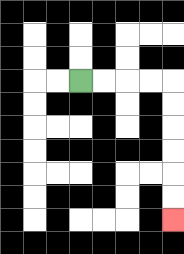{'start': '[3, 3]', 'end': '[7, 9]', 'path_directions': 'R,R,R,R,D,D,D,D,D,D', 'path_coordinates': '[[3, 3], [4, 3], [5, 3], [6, 3], [7, 3], [7, 4], [7, 5], [7, 6], [7, 7], [7, 8], [7, 9]]'}